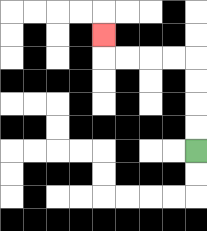{'start': '[8, 6]', 'end': '[4, 1]', 'path_directions': 'U,U,U,U,L,L,L,L,U', 'path_coordinates': '[[8, 6], [8, 5], [8, 4], [8, 3], [8, 2], [7, 2], [6, 2], [5, 2], [4, 2], [4, 1]]'}